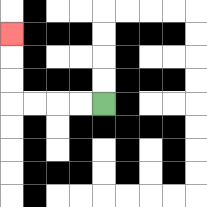{'start': '[4, 4]', 'end': '[0, 1]', 'path_directions': 'L,L,L,L,U,U,U', 'path_coordinates': '[[4, 4], [3, 4], [2, 4], [1, 4], [0, 4], [0, 3], [0, 2], [0, 1]]'}